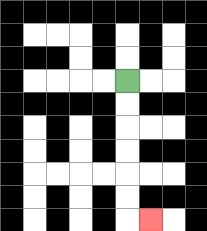{'start': '[5, 3]', 'end': '[6, 9]', 'path_directions': 'D,D,D,D,D,D,R', 'path_coordinates': '[[5, 3], [5, 4], [5, 5], [5, 6], [5, 7], [5, 8], [5, 9], [6, 9]]'}